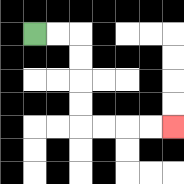{'start': '[1, 1]', 'end': '[7, 5]', 'path_directions': 'R,R,D,D,D,D,R,R,R,R', 'path_coordinates': '[[1, 1], [2, 1], [3, 1], [3, 2], [3, 3], [3, 4], [3, 5], [4, 5], [5, 5], [6, 5], [7, 5]]'}